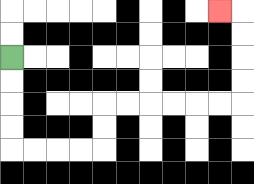{'start': '[0, 2]', 'end': '[9, 0]', 'path_directions': 'D,D,D,D,R,R,R,R,U,U,R,R,R,R,R,R,U,U,U,U,L', 'path_coordinates': '[[0, 2], [0, 3], [0, 4], [0, 5], [0, 6], [1, 6], [2, 6], [3, 6], [4, 6], [4, 5], [4, 4], [5, 4], [6, 4], [7, 4], [8, 4], [9, 4], [10, 4], [10, 3], [10, 2], [10, 1], [10, 0], [9, 0]]'}